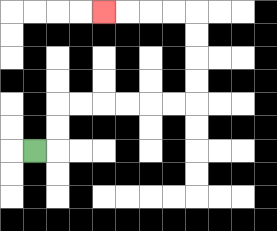{'start': '[1, 6]', 'end': '[4, 0]', 'path_directions': 'R,U,U,R,R,R,R,R,R,U,U,U,U,L,L,L,L', 'path_coordinates': '[[1, 6], [2, 6], [2, 5], [2, 4], [3, 4], [4, 4], [5, 4], [6, 4], [7, 4], [8, 4], [8, 3], [8, 2], [8, 1], [8, 0], [7, 0], [6, 0], [5, 0], [4, 0]]'}